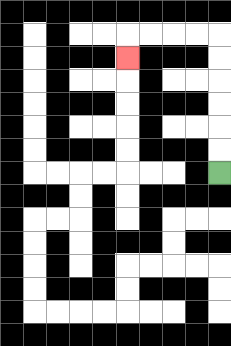{'start': '[9, 7]', 'end': '[5, 2]', 'path_directions': 'U,U,U,U,U,U,L,L,L,L,D', 'path_coordinates': '[[9, 7], [9, 6], [9, 5], [9, 4], [9, 3], [9, 2], [9, 1], [8, 1], [7, 1], [6, 1], [5, 1], [5, 2]]'}